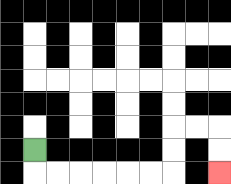{'start': '[1, 6]', 'end': '[9, 7]', 'path_directions': 'D,R,R,R,R,R,R,U,U,R,R,D,D', 'path_coordinates': '[[1, 6], [1, 7], [2, 7], [3, 7], [4, 7], [5, 7], [6, 7], [7, 7], [7, 6], [7, 5], [8, 5], [9, 5], [9, 6], [9, 7]]'}